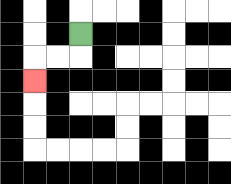{'start': '[3, 1]', 'end': '[1, 3]', 'path_directions': 'D,L,L,D', 'path_coordinates': '[[3, 1], [3, 2], [2, 2], [1, 2], [1, 3]]'}